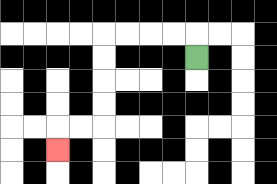{'start': '[8, 2]', 'end': '[2, 6]', 'path_directions': 'U,L,L,L,L,D,D,D,D,L,L,D', 'path_coordinates': '[[8, 2], [8, 1], [7, 1], [6, 1], [5, 1], [4, 1], [4, 2], [4, 3], [4, 4], [4, 5], [3, 5], [2, 5], [2, 6]]'}